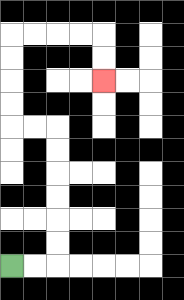{'start': '[0, 11]', 'end': '[4, 3]', 'path_directions': 'R,R,U,U,U,U,U,U,L,L,U,U,U,U,R,R,R,R,D,D', 'path_coordinates': '[[0, 11], [1, 11], [2, 11], [2, 10], [2, 9], [2, 8], [2, 7], [2, 6], [2, 5], [1, 5], [0, 5], [0, 4], [0, 3], [0, 2], [0, 1], [1, 1], [2, 1], [3, 1], [4, 1], [4, 2], [4, 3]]'}